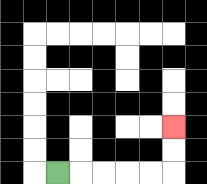{'start': '[2, 7]', 'end': '[7, 5]', 'path_directions': 'R,R,R,R,R,U,U', 'path_coordinates': '[[2, 7], [3, 7], [4, 7], [5, 7], [6, 7], [7, 7], [7, 6], [7, 5]]'}